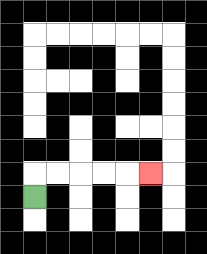{'start': '[1, 8]', 'end': '[6, 7]', 'path_directions': 'U,R,R,R,R,R', 'path_coordinates': '[[1, 8], [1, 7], [2, 7], [3, 7], [4, 7], [5, 7], [6, 7]]'}